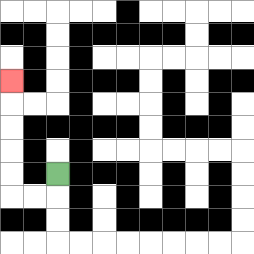{'start': '[2, 7]', 'end': '[0, 3]', 'path_directions': 'D,L,L,U,U,U,U,U', 'path_coordinates': '[[2, 7], [2, 8], [1, 8], [0, 8], [0, 7], [0, 6], [0, 5], [0, 4], [0, 3]]'}